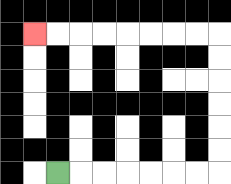{'start': '[2, 7]', 'end': '[1, 1]', 'path_directions': 'R,R,R,R,R,R,R,U,U,U,U,U,U,L,L,L,L,L,L,L,L', 'path_coordinates': '[[2, 7], [3, 7], [4, 7], [5, 7], [6, 7], [7, 7], [8, 7], [9, 7], [9, 6], [9, 5], [9, 4], [9, 3], [9, 2], [9, 1], [8, 1], [7, 1], [6, 1], [5, 1], [4, 1], [3, 1], [2, 1], [1, 1]]'}